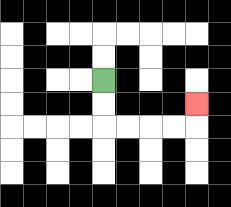{'start': '[4, 3]', 'end': '[8, 4]', 'path_directions': 'D,D,R,R,R,R,U', 'path_coordinates': '[[4, 3], [4, 4], [4, 5], [5, 5], [6, 5], [7, 5], [8, 5], [8, 4]]'}